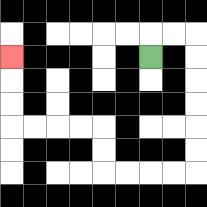{'start': '[6, 2]', 'end': '[0, 2]', 'path_directions': 'U,R,R,D,D,D,D,D,D,L,L,L,L,U,U,L,L,L,L,U,U,U', 'path_coordinates': '[[6, 2], [6, 1], [7, 1], [8, 1], [8, 2], [8, 3], [8, 4], [8, 5], [8, 6], [8, 7], [7, 7], [6, 7], [5, 7], [4, 7], [4, 6], [4, 5], [3, 5], [2, 5], [1, 5], [0, 5], [0, 4], [0, 3], [0, 2]]'}